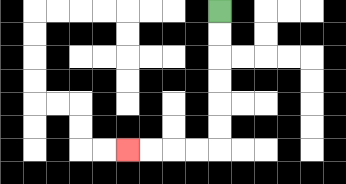{'start': '[9, 0]', 'end': '[5, 6]', 'path_directions': 'D,D,D,D,D,D,L,L,L,L', 'path_coordinates': '[[9, 0], [9, 1], [9, 2], [9, 3], [9, 4], [9, 5], [9, 6], [8, 6], [7, 6], [6, 6], [5, 6]]'}